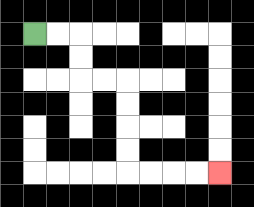{'start': '[1, 1]', 'end': '[9, 7]', 'path_directions': 'R,R,D,D,R,R,D,D,D,D,R,R,R,R', 'path_coordinates': '[[1, 1], [2, 1], [3, 1], [3, 2], [3, 3], [4, 3], [5, 3], [5, 4], [5, 5], [5, 6], [5, 7], [6, 7], [7, 7], [8, 7], [9, 7]]'}